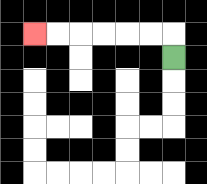{'start': '[7, 2]', 'end': '[1, 1]', 'path_directions': 'U,L,L,L,L,L,L', 'path_coordinates': '[[7, 2], [7, 1], [6, 1], [5, 1], [4, 1], [3, 1], [2, 1], [1, 1]]'}